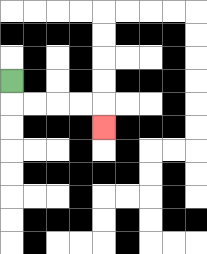{'start': '[0, 3]', 'end': '[4, 5]', 'path_directions': 'D,R,R,R,R,D', 'path_coordinates': '[[0, 3], [0, 4], [1, 4], [2, 4], [3, 4], [4, 4], [4, 5]]'}